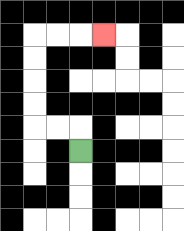{'start': '[3, 6]', 'end': '[4, 1]', 'path_directions': 'U,L,L,U,U,U,U,R,R,R', 'path_coordinates': '[[3, 6], [3, 5], [2, 5], [1, 5], [1, 4], [1, 3], [1, 2], [1, 1], [2, 1], [3, 1], [4, 1]]'}